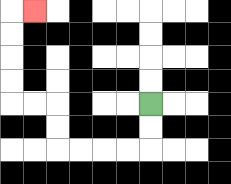{'start': '[6, 4]', 'end': '[1, 0]', 'path_directions': 'D,D,L,L,L,L,U,U,L,L,U,U,U,U,R', 'path_coordinates': '[[6, 4], [6, 5], [6, 6], [5, 6], [4, 6], [3, 6], [2, 6], [2, 5], [2, 4], [1, 4], [0, 4], [0, 3], [0, 2], [0, 1], [0, 0], [1, 0]]'}